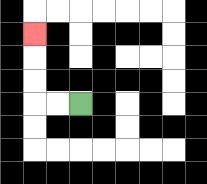{'start': '[3, 4]', 'end': '[1, 1]', 'path_directions': 'L,L,U,U,U', 'path_coordinates': '[[3, 4], [2, 4], [1, 4], [1, 3], [1, 2], [1, 1]]'}